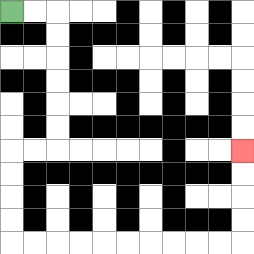{'start': '[0, 0]', 'end': '[10, 6]', 'path_directions': 'R,R,D,D,D,D,D,D,L,L,D,D,D,D,R,R,R,R,R,R,R,R,R,R,U,U,U,U', 'path_coordinates': '[[0, 0], [1, 0], [2, 0], [2, 1], [2, 2], [2, 3], [2, 4], [2, 5], [2, 6], [1, 6], [0, 6], [0, 7], [0, 8], [0, 9], [0, 10], [1, 10], [2, 10], [3, 10], [4, 10], [5, 10], [6, 10], [7, 10], [8, 10], [9, 10], [10, 10], [10, 9], [10, 8], [10, 7], [10, 6]]'}